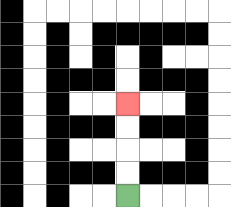{'start': '[5, 8]', 'end': '[5, 4]', 'path_directions': 'U,U,U,U', 'path_coordinates': '[[5, 8], [5, 7], [5, 6], [5, 5], [5, 4]]'}